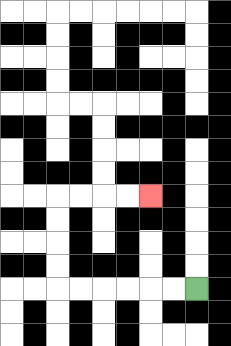{'start': '[8, 12]', 'end': '[6, 8]', 'path_directions': 'L,L,L,L,L,L,U,U,U,U,R,R,R,R', 'path_coordinates': '[[8, 12], [7, 12], [6, 12], [5, 12], [4, 12], [3, 12], [2, 12], [2, 11], [2, 10], [2, 9], [2, 8], [3, 8], [4, 8], [5, 8], [6, 8]]'}